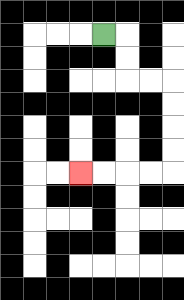{'start': '[4, 1]', 'end': '[3, 7]', 'path_directions': 'R,D,D,R,R,D,D,D,D,L,L,L,L', 'path_coordinates': '[[4, 1], [5, 1], [5, 2], [5, 3], [6, 3], [7, 3], [7, 4], [7, 5], [7, 6], [7, 7], [6, 7], [5, 7], [4, 7], [3, 7]]'}